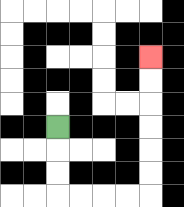{'start': '[2, 5]', 'end': '[6, 2]', 'path_directions': 'D,D,D,R,R,R,R,U,U,U,U,U,U', 'path_coordinates': '[[2, 5], [2, 6], [2, 7], [2, 8], [3, 8], [4, 8], [5, 8], [6, 8], [6, 7], [6, 6], [6, 5], [6, 4], [6, 3], [6, 2]]'}